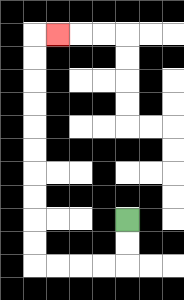{'start': '[5, 9]', 'end': '[2, 1]', 'path_directions': 'D,D,L,L,L,L,U,U,U,U,U,U,U,U,U,U,R', 'path_coordinates': '[[5, 9], [5, 10], [5, 11], [4, 11], [3, 11], [2, 11], [1, 11], [1, 10], [1, 9], [1, 8], [1, 7], [1, 6], [1, 5], [1, 4], [1, 3], [1, 2], [1, 1], [2, 1]]'}